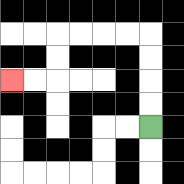{'start': '[6, 5]', 'end': '[0, 3]', 'path_directions': 'U,U,U,U,L,L,L,L,D,D,L,L', 'path_coordinates': '[[6, 5], [6, 4], [6, 3], [6, 2], [6, 1], [5, 1], [4, 1], [3, 1], [2, 1], [2, 2], [2, 3], [1, 3], [0, 3]]'}